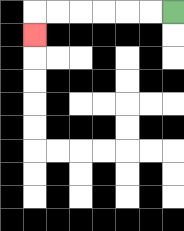{'start': '[7, 0]', 'end': '[1, 1]', 'path_directions': 'L,L,L,L,L,L,D', 'path_coordinates': '[[7, 0], [6, 0], [5, 0], [4, 0], [3, 0], [2, 0], [1, 0], [1, 1]]'}